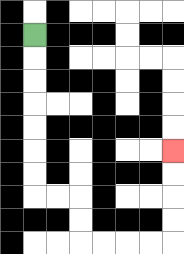{'start': '[1, 1]', 'end': '[7, 6]', 'path_directions': 'D,D,D,D,D,D,D,R,R,D,D,R,R,R,R,U,U,U,U', 'path_coordinates': '[[1, 1], [1, 2], [1, 3], [1, 4], [1, 5], [1, 6], [1, 7], [1, 8], [2, 8], [3, 8], [3, 9], [3, 10], [4, 10], [5, 10], [6, 10], [7, 10], [7, 9], [7, 8], [7, 7], [7, 6]]'}